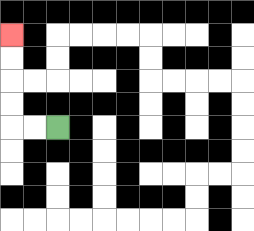{'start': '[2, 5]', 'end': '[0, 1]', 'path_directions': 'L,L,U,U,U,U', 'path_coordinates': '[[2, 5], [1, 5], [0, 5], [0, 4], [0, 3], [0, 2], [0, 1]]'}